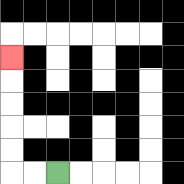{'start': '[2, 7]', 'end': '[0, 2]', 'path_directions': 'L,L,U,U,U,U,U', 'path_coordinates': '[[2, 7], [1, 7], [0, 7], [0, 6], [0, 5], [0, 4], [0, 3], [0, 2]]'}